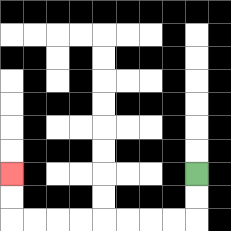{'start': '[8, 7]', 'end': '[0, 7]', 'path_directions': 'D,D,L,L,L,L,L,L,L,L,U,U', 'path_coordinates': '[[8, 7], [8, 8], [8, 9], [7, 9], [6, 9], [5, 9], [4, 9], [3, 9], [2, 9], [1, 9], [0, 9], [0, 8], [0, 7]]'}